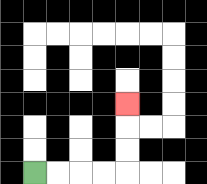{'start': '[1, 7]', 'end': '[5, 4]', 'path_directions': 'R,R,R,R,U,U,U', 'path_coordinates': '[[1, 7], [2, 7], [3, 7], [4, 7], [5, 7], [5, 6], [5, 5], [5, 4]]'}